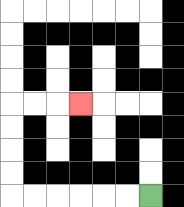{'start': '[6, 8]', 'end': '[3, 4]', 'path_directions': 'L,L,L,L,L,L,U,U,U,U,R,R,R', 'path_coordinates': '[[6, 8], [5, 8], [4, 8], [3, 8], [2, 8], [1, 8], [0, 8], [0, 7], [0, 6], [0, 5], [0, 4], [1, 4], [2, 4], [3, 4]]'}